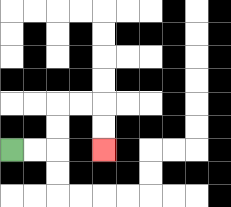{'start': '[0, 6]', 'end': '[4, 6]', 'path_directions': 'R,R,U,U,R,R,D,D', 'path_coordinates': '[[0, 6], [1, 6], [2, 6], [2, 5], [2, 4], [3, 4], [4, 4], [4, 5], [4, 6]]'}